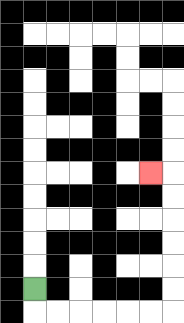{'start': '[1, 12]', 'end': '[6, 7]', 'path_directions': 'D,R,R,R,R,R,R,U,U,U,U,U,U,L', 'path_coordinates': '[[1, 12], [1, 13], [2, 13], [3, 13], [4, 13], [5, 13], [6, 13], [7, 13], [7, 12], [7, 11], [7, 10], [7, 9], [7, 8], [7, 7], [6, 7]]'}